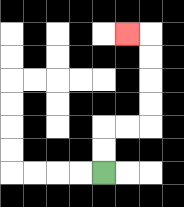{'start': '[4, 7]', 'end': '[5, 1]', 'path_directions': 'U,U,R,R,U,U,U,U,L', 'path_coordinates': '[[4, 7], [4, 6], [4, 5], [5, 5], [6, 5], [6, 4], [6, 3], [6, 2], [6, 1], [5, 1]]'}